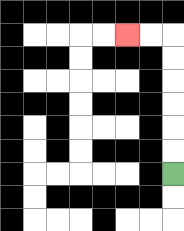{'start': '[7, 7]', 'end': '[5, 1]', 'path_directions': 'U,U,U,U,U,U,L,L', 'path_coordinates': '[[7, 7], [7, 6], [7, 5], [7, 4], [7, 3], [7, 2], [7, 1], [6, 1], [5, 1]]'}